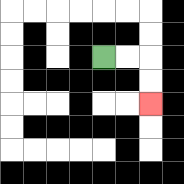{'start': '[4, 2]', 'end': '[6, 4]', 'path_directions': 'R,R,D,D', 'path_coordinates': '[[4, 2], [5, 2], [6, 2], [6, 3], [6, 4]]'}